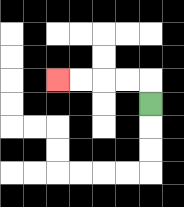{'start': '[6, 4]', 'end': '[2, 3]', 'path_directions': 'U,L,L,L,L', 'path_coordinates': '[[6, 4], [6, 3], [5, 3], [4, 3], [3, 3], [2, 3]]'}